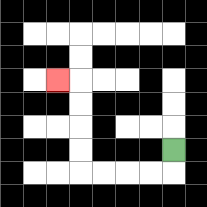{'start': '[7, 6]', 'end': '[2, 3]', 'path_directions': 'D,L,L,L,L,U,U,U,U,L', 'path_coordinates': '[[7, 6], [7, 7], [6, 7], [5, 7], [4, 7], [3, 7], [3, 6], [3, 5], [3, 4], [3, 3], [2, 3]]'}